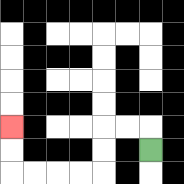{'start': '[6, 6]', 'end': '[0, 5]', 'path_directions': 'U,L,L,D,D,L,L,L,L,U,U', 'path_coordinates': '[[6, 6], [6, 5], [5, 5], [4, 5], [4, 6], [4, 7], [3, 7], [2, 7], [1, 7], [0, 7], [0, 6], [0, 5]]'}